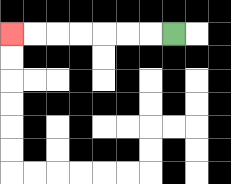{'start': '[7, 1]', 'end': '[0, 1]', 'path_directions': 'L,L,L,L,L,L,L', 'path_coordinates': '[[7, 1], [6, 1], [5, 1], [4, 1], [3, 1], [2, 1], [1, 1], [0, 1]]'}